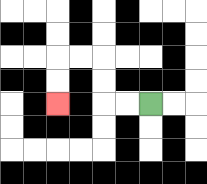{'start': '[6, 4]', 'end': '[2, 4]', 'path_directions': 'L,L,U,U,L,L,D,D', 'path_coordinates': '[[6, 4], [5, 4], [4, 4], [4, 3], [4, 2], [3, 2], [2, 2], [2, 3], [2, 4]]'}